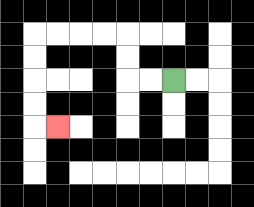{'start': '[7, 3]', 'end': '[2, 5]', 'path_directions': 'L,L,U,U,L,L,L,L,D,D,D,D,R', 'path_coordinates': '[[7, 3], [6, 3], [5, 3], [5, 2], [5, 1], [4, 1], [3, 1], [2, 1], [1, 1], [1, 2], [1, 3], [1, 4], [1, 5], [2, 5]]'}